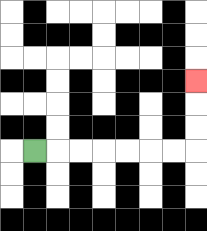{'start': '[1, 6]', 'end': '[8, 3]', 'path_directions': 'R,R,R,R,R,R,R,U,U,U', 'path_coordinates': '[[1, 6], [2, 6], [3, 6], [4, 6], [5, 6], [6, 6], [7, 6], [8, 6], [8, 5], [8, 4], [8, 3]]'}